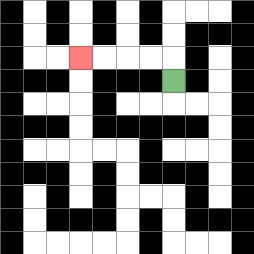{'start': '[7, 3]', 'end': '[3, 2]', 'path_directions': 'U,L,L,L,L', 'path_coordinates': '[[7, 3], [7, 2], [6, 2], [5, 2], [4, 2], [3, 2]]'}